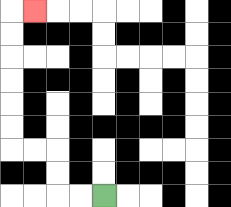{'start': '[4, 8]', 'end': '[1, 0]', 'path_directions': 'L,L,U,U,L,L,U,U,U,U,U,U,R', 'path_coordinates': '[[4, 8], [3, 8], [2, 8], [2, 7], [2, 6], [1, 6], [0, 6], [0, 5], [0, 4], [0, 3], [0, 2], [0, 1], [0, 0], [1, 0]]'}